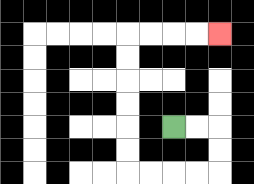{'start': '[7, 5]', 'end': '[9, 1]', 'path_directions': 'R,R,D,D,L,L,L,L,U,U,U,U,U,U,R,R,R,R', 'path_coordinates': '[[7, 5], [8, 5], [9, 5], [9, 6], [9, 7], [8, 7], [7, 7], [6, 7], [5, 7], [5, 6], [5, 5], [5, 4], [5, 3], [5, 2], [5, 1], [6, 1], [7, 1], [8, 1], [9, 1]]'}